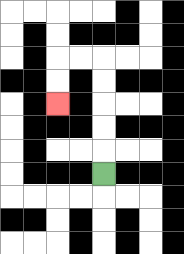{'start': '[4, 7]', 'end': '[2, 4]', 'path_directions': 'U,U,U,U,U,L,L,D,D', 'path_coordinates': '[[4, 7], [4, 6], [4, 5], [4, 4], [4, 3], [4, 2], [3, 2], [2, 2], [2, 3], [2, 4]]'}